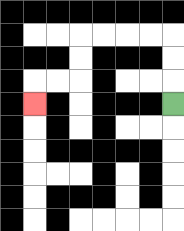{'start': '[7, 4]', 'end': '[1, 4]', 'path_directions': 'U,U,U,L,L,L,L,D,D,L,L,D', 'path_coordinates': '[[7, 4], [7, 3], [7, 2], [7, 1], [6, 1], [5, 1], [4, 1], [3, 1], [3, 2], [3, 3], [2, 3], [1, 3], [1, 4]]'}